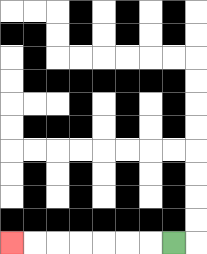{'start': '[7, 10]', 'end': '[0, 10]', 'path_directions': 'L,L,L,L,L,L,L', 'path_coordinates': '[[7, 10], [6, 10], [5, 10], [4, 10], [3, 10], [2, 10], [1, 10], [0, 10]]'}